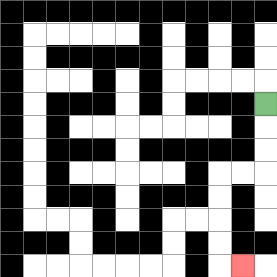{'start': '[11, 4]', 'end': '[10, 11]', 'path_directions': 'D,D,D,L,L,D,D,D,D,R', 'path_coordinates': '[[11, 4], [11, 5], [11, 6], [11, 7], [10, 7], [9, 7], [9, 8], [9, 9], [9, 10], [9, 11], [10, 11]]'}